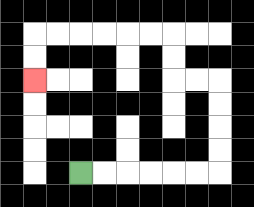{'start': '[3, 7]', 'end': '[1, 3]', 'path_directions': 'R,R,R,R,R,R,U,U,U,U,L,L,U,U,L,L,L,L,L,L,D,D', 'path_coordinates': '[[3, 7], [4, 7], [5, 7], [6, 7], [7, 7], [8, 7], [9, 7], [9, 6], [9, 5], [9, 4], [9, 3], [8, 3], [7, 3], [7, 2], [7, 1], [6, 1], [5, 1], [4, 1], [3, 1], [2, 1], [1, 1], [1, 2], [1, 3]]'}